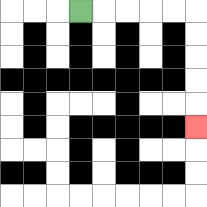{'start': '[3, 0]', 'end': '[8, 5]', 'path_directions': 'R,R,R,R,R,D,D,D,D,D', 'path_coordinates': '[[3, 0], [4, 0], [5, 0], [6, 0], [7, 0], [8, 0], [8, 1], [8, 2], [8, 3], [8, 4], [8, 5]]'}